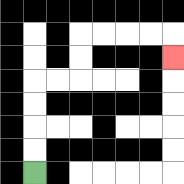{'start': '[1, 7]', 'end': '[7, 2]', 'path_directions': 'U,U,U,U,R,R,U,U,R,R,R,R,D', 'path_coordinates': '[[1, 7], [1, 6], [1, 5], [1, 4], [1, 3], [2, 3], [3, 3], [3, 2], [3, 1], [4, 1], [5, 1], [6, 1], [7, 1], [7, 2]]'}